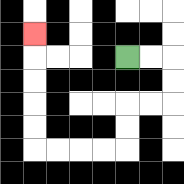{'start': '[5, 2]', 'end': '[1, 1]', 'path_directions': 'R,R,D,D,L,L,D,D,L,L,L,L,U,U,U,U,U', 'path_coordinates': '[[5, 2], [6, 2], [7, 2], [7, 3], [7, 4], [6, 4], [5, 4], [5, 5], [5, 6], [4, 6], [3, 6], [2, 6], [1, 6], [1, 5], [1, 4], [1, 3], [1, 2], [1, 1]]'}